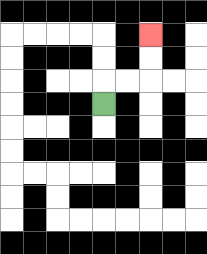{'start': '[4, 4]', 'end': '[6, 1]', 'path_directions': 'U,R,R,U,U', 'path_coordinates': '[[4, 4], [4, 3], [5, 3], [6, 3], [6, 2], [6, 1]]'}